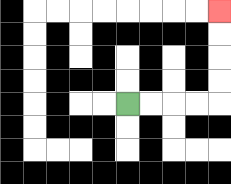{'start': '[5, 4]', 'end': '[9, 0]', 'path_directions': 'R,R,R,R,U,U,U,U', 'path_coordinates': '[[5, 4], [6, 4], [7, 4], [8, 4], [9, 4], [9, 3], [9, 2], [9, 1], [9, 0]]'}